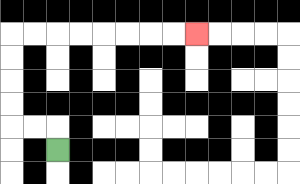{'start': '[2, 6]', 'end': '[8, 1]', 'path_directions': 'U,L,L,U,U,U,U,R,R,R,R,R,R,R,R', 'path_coordinates': '[[2, 6], [2, 5], [1, 5], [0, 5], [0, 4], [0, 3], [0, 2], [0, 1], [1, 1], [2, 1], [3, 1], [4, 1], [5, 1], [6, 1], [7, 1], [8, 1]]'}